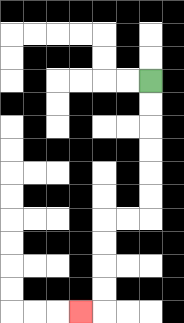{'start': '[6, 3]', 'end': '[3, 13]', 'path_directions': 'D,D,D,D,D,D,L,L,D,D,D,D,L', 'path_coordinates': '[[6, 3], [6, 4], [6, 5], [6, 6], [6, 7], [6, 8], [6, 9], [5, 9], [4, 9], [4, 10], [4, 11], [4, 12], [4, 13], [3, 13]]'}